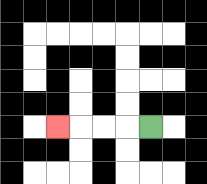{'start': '[6, 5]', 'end': '[2, 5]', 'path_directions': 'L,L,L,L', 'path_coordinates': '[[6, 5], [5, 5], [4, 5], [3, 5], [2, 5]]'}